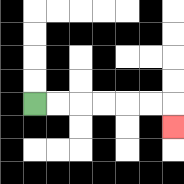{'start': '[1, 4]', 'end': '[7, 5]', 'path_directions': 'R,R,R,R,R,R,D', 'path_coordinates': '[[1, 4], [2, 4], [3, 4], [4, 4], [5, 4], [6, 4], [7, 4], [7, 5]]'}